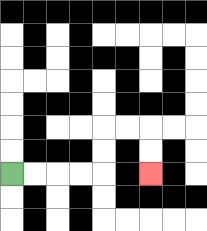{'start': '[0, 7]', 'end': '[6, 7]', 'path_directions': 'R,R,R,R,U,U,R,R,D,D', 'path_coordinates': '[[0, 7], [1, 7], [2, 7], [3, 7], [4, 7], [4, 6], [4, 5], [5, 5], [6, 5], [6, 6], [6, 7]]'}